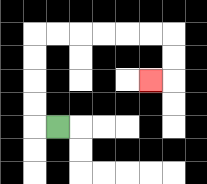{'start': '[2, 5]', 'end': '[6, 3]', 'path_directions': 'L,U,U,U,U,R,R,R,R,R,R,D,D,L', 'path_coordinates': '[[2, 5], [1, 5], [1, 4], [1, 3], [1, 2], [1, 1], [2, 1], [3, 1], [4, 1], [5, 1], [6, 1], [7, 1], [7, 2], [7, 3], [6, 3]]'}